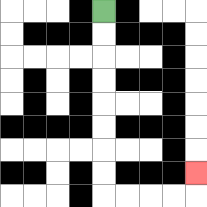{'start': '[4, 0]', 'end': '[8, 7]', 'path_directions': 'D,D,D,D,D,D,D,D,R,R,R,R,U', 'path_coordinates': '[[4, 0], [4, 1], [4, 2], [4, 3], [4, 4], [4, 5], [4, 6], [4, 7], [4, 8], [5, 8], [6, 8], [7, 8], [8, 8], [8, 7]]'}